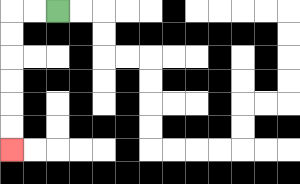{'start': '[2, 0]', 'end': '[0, 6]', 'path_directions': 'L,L,D,D,D,D,D,D', 'path_coordinates': '[[2, 0], [1, 0], [0, 0], [0, 1], [0, 2], [0, 3], [0, 4], [0, 5], [0, 6]]'}